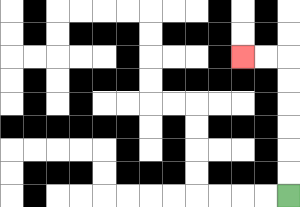{'start': '[12, 8]', 'end': '[10, 2]', 'path_directions': 'U,U,U,U,U,U,L,L', 'path_coordinates': '[[12, 8], [12, 7], [12, 6], [12, 5], [12, 4], [12, 3], [12, 2], [11, 2], [10, 2]]'}